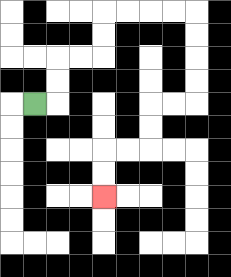{'start': '[1, 4]', 'end': '[4, 8]', 'path_directions': 'R,U,U,R,R,U,U,R,R,R,R,D,D,D,D,L,L,D,D,L,L,D,D', 'path_coordinates': '[[1, 4], [2, 4], [2, 3], [2, 2], [3, 2], [4, 2], [4, 1], [4, 0], [5, 0], [6, 0], [7, 0], [8, 0], [8, 1], [8, 2], [8, 3], [8, 4], [7, 4], [6, 4], [6, 5], [6, 6], [5, 6], [4, 6], [4, 7], [4, 8]]'}